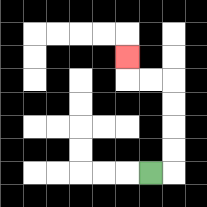{'start': '[6, 7]', 'end': '[5, 2]', 'path_directions': 'R,U,U,U,U,L,L,U', 'path_coordinates': '[[6, 7], [7, 7], [7, 6], [7, 5], [7, 4], [7, 3], [6, 3], [5, 3], [5, 2]]'}